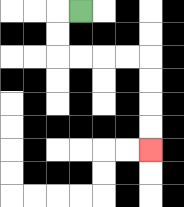{'start': '[3, 0]', 'end': '[6, 6]', 'path_directions': 'L,D,D,R,R,R,R,D,D,D,D', 'path_coordinates': '[[3, 0], [2, 0], [2, 1], [2, 2], [3, 2], [4, 2], [5, 2], [6, 2], [6, 3], [6, 4], [6, 5], [6, 6]]'}